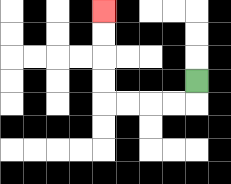{'start': '[8, 3]', 'end': '[4, 0]', 'path_directions': 'D,L,L,L,L,U,U,U,U', 'path_coordinates': '[[8, 3], [8, 4], [7, 4], [6, 4], [5, 4], [4, 4], [4, 3], [4, 2], [4, 1], [4, 0]]'}